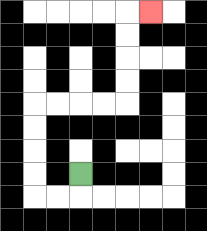{'start': '[3, 7]', 'end': '[6, 0]', 'path_directions': 'D,L,L,U,U,U,U,R,R,R,R,U,U,U,U,R', 'path_coordinates': '[[3, 7], [3, 8], [2, 8], [1, 8], [1, 7], [1, 6], [1, 5], [1, 4], [2, 4], [3, 4], [4, 4], [5, 4], [5, 3], [5, 2], [5, 1], [5, 0], [6, 0]]'}